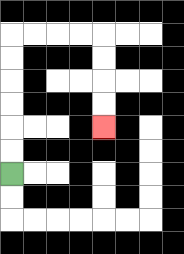{'start': '[0, 7]', 'end': '[4, 5]', 'path_directions': 'U,U,U,U,U,U,R,R,R,R,D,D,D,D', 'path_coordinates': '[[0, 7], [0, 6], [0, 5], [0, 4], [0, 3], [0, 2], [0, 1], [1, 1], [2, 1], [3, 1], [4, 1], [4, 2], [4, 3], [4, 4], [4, 5]]'}